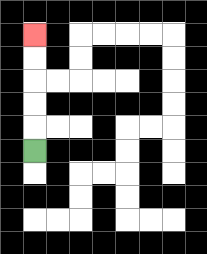{'start': '[1, 6]', 'end': '[1, 1]', 'path_directions': 'U,U,U,U,U', 'path_coordinates': '[[1, 6], [1, 5], [1, 4], [1, 3], [1, 2], [1, 1]]'}